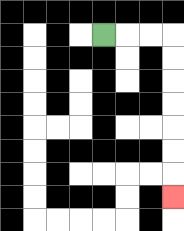{'start': '[4, 1]', 'end': '[7, 8]', 'path_directions': 'R,R,R,D,D,D,D,D,D,D', 'path_coordinates': '[[4, 1], [5, 1], [6, 1], [7, 1], [7, 2], [7, 3], [7, 4], [7, 5], [7, 6], [7, 7], [7, 8]]'}